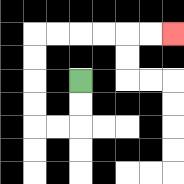{'start': '[3, 3]', 'end': '[7, 1]', 'path_directions': 'D,D,L,L,U,U,U,U,R,R,R,R,R,R', 'path_coordinates': '[[3, 3], [3, 4], [3, 5], [2, 5], [1, 5], [1, 4], [1, 3], [1, 2], [1, 1], [2, 1], [3, 1], [4, 1], [5, 1], [6, 1], [7, 1]]'}